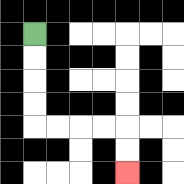{'start': '[1, 1]', 'end': '[5, 7]', 'path_directions': 'D,D,D,D,R,R,R,R,D,D', 'path_coordinates': '[[1, 1], [1, 2], [1, 3], [1, 4], [1, 5], [2, 5], [3, 5], [4, 5], [5, 5], [5, 6], [5, 7]]'}